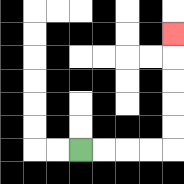{'start': '[3, 6]', 'end': '[7, 1]', 'path_directions': 'R,R,R,R,U,U,U,U,U', 'path_coordinates': '[[3, 6], [4, 6], [5, 6], [6, 6], [7, 6], [7, 5], [7, 4], [7, 3], [7, 2], [7, 1]]'}